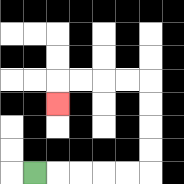{'start': '[1, 7]', 'end': '[2, 4]', 'path_directions': 'R,R,R,R,R,U,U,U,U,L,L,L,L,D', 'path_coordinates': '[[1, 7], [2, 7], [3, 7], [4, 7], [5, 7], [6, 7], [6, 6], [6, 5], [6, 4], [6, 3], [5, 3], [4, 3], [3, 3], [2, 3], [2, 4]]'}